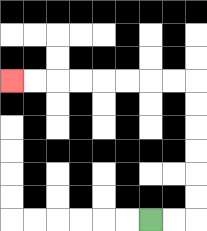{'start': '[6, 9]', 'end': '[0, 3]', 'path_directions': 'R,R,U,U,U,U,U,U,L,L,L,L,L,L,L,L', 'path_coordinates': '[[6, 9], [7, 9], [8, 9], [8, 8], [8, 7], [8, 6], [8, 5], [8, 4], [8, 3], [7, 3], [6, 3], [5, 3], [4, 3], [3, 3], [2, 3], [1, 3], [0, 3]]'}